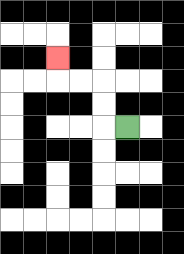{'start': '[5, 5]', 'end': '[2, 2]', 'path_directions': 'L,U,U,L,L,U', 'path_coordinates': '[[5, 5], [4, 5], [4, 4], [4, 3], [3, 3], [2, 3], [2, 2]]'}